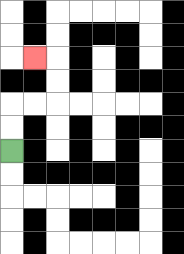{'start': '[0, 6]', 'end': '[1, 2]', 'path_directions': 'U,U,R,R,U,U,L', 'path_coordinates': '[[0, 6], [0, 5], [0, 4], [1, 4], [2, 4], [2, 3], [2, 2], [1, 2]]'}